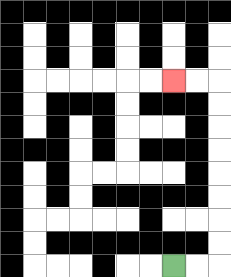{'start': '[7, 11]', 'end': '[7, 3]', 'path_directions': 'R,R,U,U,U,U,U,U,U,U,L,L', 'path_coordinates': '[[7, 11], [8, 11], [9, 11], [9, 10], [9, 9], [9, 8], [9, 7], [9, 6], [9, 5], [9, 4], [9, 3], [8, 3], [7, 3]]'}